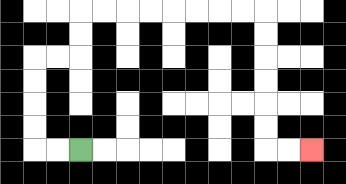{'start': '[3, 6]', 'end': '[13, 6]', 'path_directions': 'L,L,U,U,U,U,R,R,U,U,R,R,R,R,R,R,R,R,D,D,D,D,D,D,R,R', 'path_coordinates': '[[3, 6], [2, 6], [1, 6], [1, 5], [1, 4], [1, 3], [1, 2], [2, 2], [3, 2], [3, 1], [3, 0], [4, 0], [5, 0], [6, 0], [7, 0], [8, 0], [9, 0], [10, 0], [11, 0], [11, 1], [11, 2], [11, 3], [11, 4], [11, 5], [11, 6], [12, 6], [13, 6]]'}